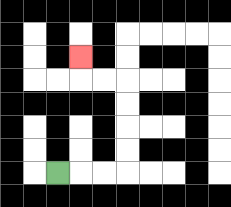{'start': '[2, 7]', 'end': '[3, 2]', 'path_directions': 'R,R,R,U,U,U,U,L,L,U', 'path_coordinates': '[[2, 7], [3, 7], [4, 7], [5, 7], [5, 6], [5, 5], [5, 4], [5, 3], [4, 3], [3, 3], [3, 2]]'}